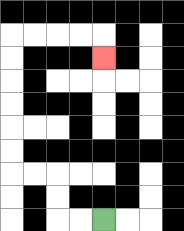{'start': '[4, 9]', 'end': '[4, 2]', 'path_directions': 'L,L,U,U,L,L,U,U,U,U,U,U,R,R,R,R,D', 'path_coordinates': '[[4, 9], [3, 9], [2, 9], [2, 8], [2, 7], [1, 7], [0, 7], [0, 6], [0, 5], [0, 4], [0, 3], [0, 2], [0, 1], [1, 1], [2, 1], [3, 1], [4, 1], [4, 2]]'}